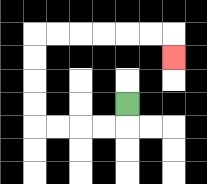{'start': '[5, 4]', 'end': '[7, 2]', 'path_directions': 'D,L,L,L,L,U,U,U,U,R,R,R,R,R,R,D', 'path_coordinates': '[[5, 4], [5, 5], [4, 5], [3, 5], [2, 5], [1, 5], [1, 4], [1, 3], [1, 2], [1, 1], [2, 1], [3, 1], [4, 1], [5, 1], [6, 1], [7, 1], [7, 2]]'}